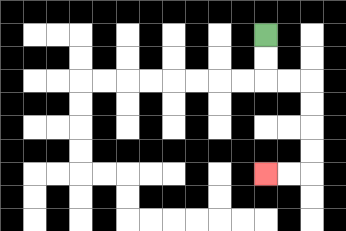{'start': '[11, 1]', 'end': '[11, 7]', 'path_directions': 'D,D,R,R,D,D,D,D,L,L', 'path_coordinates': '[[11, 1], [11, 2], [11, 3], [12, 3], [13, 3], [13, 4], [13, 5], [13, 6], [13, 7], [12, 7], [11, 7]]'}